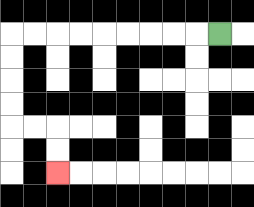{'start': '[9, 1]', 'end': '[2, 7]', 'path_directions': 'L,L,L,L,L,L,L,L,L,D,D,D,D,R,R,D,D', 'path_coordinates': '[[9, 1], [8, 1], [7, 1], [6, 1], [5, 1], [4, 1], [3, 1], [2, 1], [1, 1], [0, 1], [0, 2], [0, 3], [0, 4], [0, 5], [1, 5], [2, 5], [2, 6], [2, 7]]'}